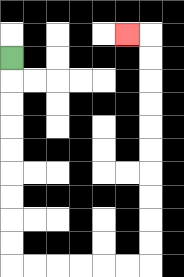{'start': '[0, 2]', 'end': '[5, 1]', 'path_directions': 'D,D,D,D,D,D,D,D,D,R,R,R,R,R,R,U,U,U,U,U,U,U,U,U,U,L', 'path_coordinates': '[[0, 2], [0, 3], [0, 4], [0, 5], [0, 6], [0, 7], [0, 8], [0, 9], [0, 10], [0, 11], [1, 11], [2, 11], [3, 11], [4, 11], [5, 11], [6, 11], [6, 10], [6, 9], [6, 8], [6, 7], [6, 6], [6, 5], [6, 4], [6, 3], [6, 2], [6, 1], [5, 1]]'}